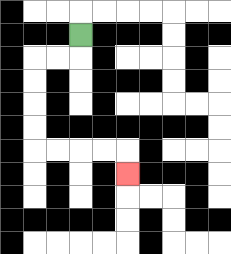{'start': '[3, 1]', 'end': '[5, 7]', 'path_directions': 'D,L,L,D,D,D,D,R,R,R,R,D', 'path_coordinates': '[[3, 1], [3, 2], [2, 2], [1, 2], [1, 3], [1, 4], [1, 5], [1, 6], [2, 6], [3, 6], [4, 6], [5, 6], [5, 7]]'}